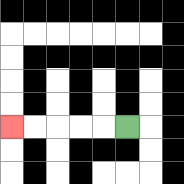{'start': '[5, 5]', 'end': '[0, 5]', 'path_directions': 'L,L,L,L,L', 'path_coordinates': '[[5, 5], [4, 5], [3, 5], [2, 5], [1, 5], [0, 5]]'}